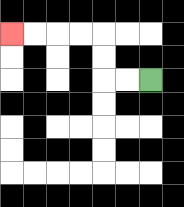{'start': '[6, 3]', 'end': '[0, 1]', 'path_directions': 'L,L,U,U,L,L,L,L', 'path_coordinates': '[[6, 3], [5, 3], [4, 3], [4, 2], [4, 1], [3, 1], [2, 1], [1, 1], [0, 1]]'}